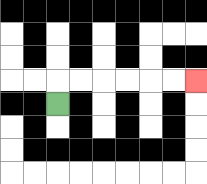{'start': '[2, 4]', 'end': '[8, 3]', 'path_directions': 'U,R,R,R,R,R,R', 'path_coordinates': '[[2, 4], [2, 3], [3, 3], [4, 3], [5, 3], [6, 3], [7, 3], [8, 3]]'}